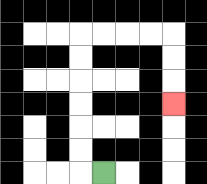{'start': '[4, 7]', 'end': '[7, 4]', 'path_directions': 'L,U,U,U,U,U,U,R,R,R,R,D,D,D', 'path_coordinates': '[[4, 7], [3, 7], [3, 6], [3, 5], [3, 4], [3, 3], [3, 2], [3, 1], [4, 1], [5, 1], [6, 1], [7, 1], [7, 2], [7, 3], [7, 4]]'}